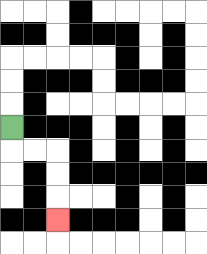{'start': '[0, 5]', 'end': '[2, 9]', 'path_directions': 'D,R,R,D,D,D', 'path_coordinates': '[[0, 5], [0, 6], [1, 6], [2, 6], [2, 7], [2, 8], [2, 9]]'}